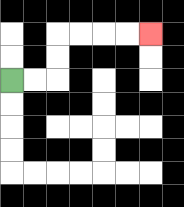{'start': '[0, 3]', 'end': '[6, 1]', 'path_directions': 'R,R,U,U,R,R,R,R', 'path_coordinates': '[[0, 3], [1, 3], [2, 3], [2, 2], [2, 1], [3, 1], [4, 1], [5, 1], [6, 1]]'}